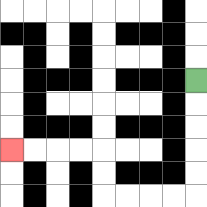{'start': '[8, 3]', 'end': '[0, 6]', 'path_directions': 'D,D,D,D,D,L,L,L,L,U,U,L,L,L,L', 'path_coordinates': '[[8, 3], [8, 4], [8, 5], [8, 6], [8, 7], [8, 8], [7, 8], [6, 8], [5, 8], [4, 8], [4, 7], [4, 6], [3, 6], [2, 6], [1, 6], [0, 6]]'}